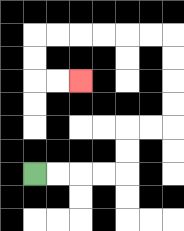{'start': '[1, 7]', 'end': '[3, 3]', 'path_directions': 'R,R,R,R,U,U,R,R,U,U,U,U,L,L,L,L,L,L,D,D,R,R', 'path_coordinates': '[[1, 7], [2, 7], [3, 7], [4, 7], [5, 7], [5, 6], [5, 5], [6, 5], [7, 5], [7, 4], [7, 3], [7, 2], [7, 1], [6, 1], [5, 1], [4, 1], [3, 1], [2, 1], [1, 1], [1, 2], [1, 3], [2, 3], [3, 3]]'}